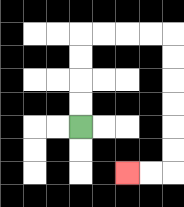{'start': '[3, 5]', 'end': '[5, 7]', 'path_directions': 'U,U,U,U,R,R,R,R,D,D,D,D,D,D,L,L', 'path_coordinates': '[[3, 5], [3, 4], [3, 3], [3, 2], [3, 1], [4, 1], [5, 1], [6, 1], [7, 1], [7, 2], [7, 3], [7, 4], [7, 5], [7, 6], [7, 7], [6, 7], [5, 7]]'}